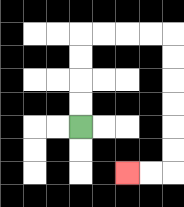{'start': '[3, 5]', 'end': '[5, 7]', 'path_directions': 'U,U,U,U,R,R,R,R,D,D,D,D,D,D,L,L', 'path_coordinates': '[[3, 5], [3, 4], [3, 3], [3, 2], [3, 1], [4, 1], [5, 1], [6, 1], [7, 1], [7, 2], [7, 3], [7, 4], [7, 5], [7, 6], [7, 7], [6, 7], [5, 7]]'}